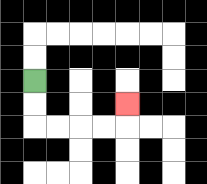{'start': '[1, 3]', 'end': '[5, 4]', 'path_directions': 'D,D,R,R,R,R,U', 'path_coordinates': '[[1, 3], [1, 4], [1, 5], [2, 5], [3, 5], [4, 5], [5, 5], [5, 4]]'}